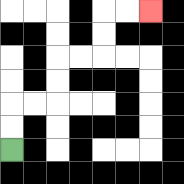{'start': '[0, 6]', 'end': '[6, 0]', 'path_directions': 'U,U,R,R,U,U,R,R,U,U,R,R', 'path_coordinates': '[[0, 6], [0, 5], [0, 4], [1, 4], [2, 4], [2, 3], [2, 2], [3, 2], [4, 2], [4, 1], [4, 0], [5, 0], [6, 0]]'}